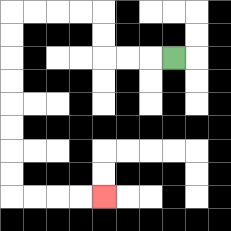{'start': '[7, 2]', 'end': '[4, 8]', 'path_directions': 'L,L,L,U,U,L,L,L,L,D,D,D,D,D,D,D,D,R,R,R,R', 'path_coordinates': '[[7, 2], [6, 2], [5, 2], [4, 2], [4, 1], [4, 0], [3, 0], [2, 0], [1, 0], [0, 0], [0, 1], [0, 2], [0, 3], [0, 4], [0, 5], [0, 6], [0, 7], [0, 8], [1, 8], [2, 8], [3, 8], [4, 8]]'}